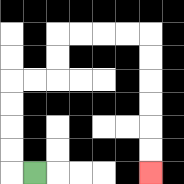{'start': '[1, 7]', 'end': '[6, 7]', 'path_directions': 'L,U,U,U,U,R,R,U,U,R,R,R,R,D,D,D,D,D,D', 'path_coordinates': '[[1, 7], [0, 7], [0, 6], [0, 5], [0, 4], [0, 3], [1, 3], [2, 3], [2, 2], [2, 1], [3, 1], [4, 1], [5, 1], [6, 1], [6, 2], [6, 3], [6, 4], [6, 5], [6, 6], [6, 7]]'}